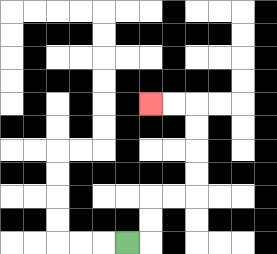{'start': '[5, 10]', 'end': '[6, 4]', 'path_directions': 'R,U,U,R,R,U,U,U,U,L,L', 'path_coordinates': '[[5, 10], [6, 10], [6, 9], [6, 8], [7, 8], [8, 8], [8, 7], [8, 6], [8, 5], [8, 4], [7, 4], [6, 4]]'}